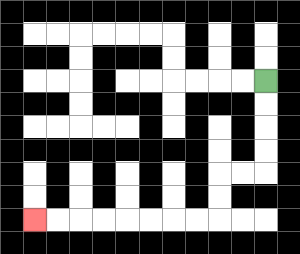{'start': '[11, 3]', 'end': '[1, 9]', 'path_directions': 'D,D,D,D,L,L,D,D,L,L,L,L,L,L,L,L', 'path_coordinates': '[[11, 3], [11, 4], [11, 5], [11, 6], [11, 7], [10, 7], [9, 7], [9, 8], [9, 9], [8, 9], [7, 9], [6, 9], [5, 9], [4, 9], [3, 9], [2, 9], [1, 9]]'}